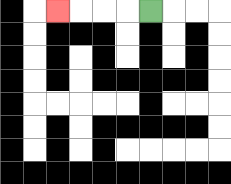{'start': '[6, 0]', 'end': '[2, 0]', 'path_directions': 'L,L,L,L', 'path_coordinates': '[[6, 0], [5, 0], [4, 0], [3, 0], [2, 0]]'}